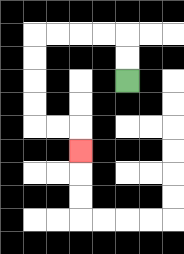{'start': '[5, 3]', 'end': '[3, 6]', 'path_directions': 'U,U,L,L,L,L,D,D,D,D,R,R,D', 'path_coordinates': '[[5, 3], [5, 2], [5, 1], [4, 1], [3, 1], [2, 1], [1, 1], [1, 2], [1, 3], [1, 4], [1, 5], [2, 5], [3, 5], [3, 6]]'}